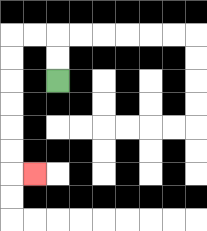{'start': '[2, 3]', 'end': '[1, 7]', 'path_directions': 'U,U,L,L,D,D,D,D,D,D,R', 'path_coordinates': '[[2, 3], [2, 2], [2, 1], [1, 1], [0, 1], [0, 2], [0, 3], [0, 4], [0, 5], [0, 6], [0, 7], [1, 7]]'}